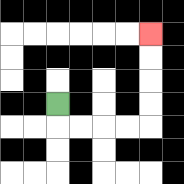{'start': '[2, 4]', 'end': '[6, 1]', 'path_directions': 'D,R,R,R,R,U,U,U,U', 'path_coordinates': '[[2, 4], [2, 5], [3, 5], [4, 5], [5, 5], [6, 5], [6, 4], [6, 3], [6, 2], [6, 1]]'}